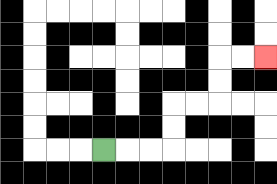{'start': '[4, 6]', 'end': '[11, 2]', 'path_directions': 'R,R,R,U,U,R,R,U,U,R,R', 'path_coordinates': '[[4, 6], [5, 6], [6, 6], [7, 6], [7, 5], [7, 4], [8, 4], [9, 4], [9, 3], [9, 2], [10, 2], [11, 2]]'}